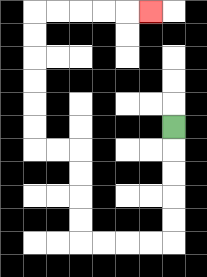{'start': '[7, 5]', 'end': '[6, 0]', 'path_directions': 'D,D,D,D,D,L,L,L,L,U,U,U,U,L,L,U,U,U,U,U,U,R,R,R,R,R', 'path_coordinates': '[[7, 5], [7, 6], [7, 7], [7, 8], [7, 9], [7, 10], [6, 10], [5, 10], [4, 10], [3, 10], [3, 9], [3, 8], [3, 7], [3, 6], [2, 6], [1, 6], [1, 5], [1, 4], [1, 3], [1, 2], [1, 1], [1, 0], [2, 0], [3, 0], [4, 0], [5, 0], [6, 0]]'}